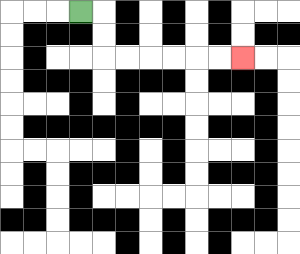{'start': '[3, 0]', 'end': '[10, 2]', 'path_directions': 'R,D,D,R,R,R,R,R,R', 'path_coordinates': '[[3, 0], [4, 0], [4, 1], [4, 2], [5, 2], [6, 2], [7, 2], [8, 2], [9, 2], [10, 2]]'}